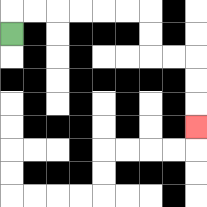{'start': '[0, 1]', 'end': '[8, 5]', 'path_directions': 'U,R,R,R,R,R,R,D,D,R,R,D,D,D', 'path_coordinates': '[[0, 1], [0, 0], [1, 0], [2, 0], [3, 0], [4, 0], [5, 0], [6, 0], [6, 1], [6, 2], [7, 2], [8, 2], [8, 3], [8, 4], [8, 5]]'}